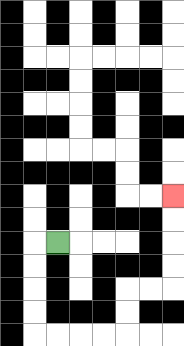{'start': '[2, 10]', 'end': '[7, 8]', 'path_directions': 'L,D,D,D,D,R,R,R,R,U,U,R,R,U,U,U,U', 'path_coordinates': '[[2, 10], [1, 10], [1, 11], [1, 12], [1, 13], [1, 14], [2, 14], [3, 14], [4, 14], [5, 14], [5, 13], [5, 12], [6, 12], [7, 12], [7, 11], [7, 10], [7, 9], [7, 8]]'}